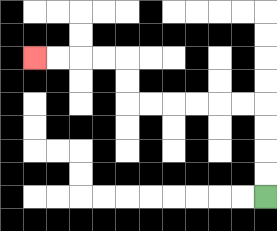{'start': '[11, 8]', 'end': '[1, 2]', 'path_directions': 'U,U,U,U,L,L,L,L,L,L,U,U,L,L,L,L', 'path_coordinates': '[[11, 8], [11, 7], [11, 6], [11, 5], [11, 4], [10, 4], [9, 4], [8, 4], [7, 4], [6, 4], [5, 4], [5, 3], [5, 2], [4, 2], [3, 2], [2, 2], [1, 2]]'}